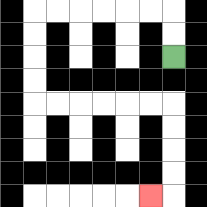{'start': '[7, 2]', 'end': '[6, 8]', 'path_directions': 'U,U,L,L,L,L,L,L,D,D,D,D,R,R,R,R,R,R,D,D,D,D,L', 'path_coordinates': '[[7, 2], [7, 1], [7, 0], [6, 0], [5, 0], [4, 0], [3, 0], [2, 0], [1, 0], [1, 1], [1, 2], [1, 3], [1, 4], [2, 4], [3, 4], [4, 4], [5, 4], [6, 4], [7, 4], [7, 5], [7, 6], [7, 7], [7, 8], [6, 8]]'}